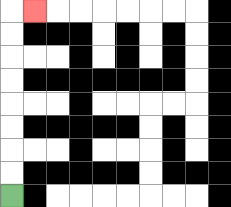{'start': '[0, 8]', 'end': '[1, 0]', 'path_directions': 'U,U,U,U,U,U,U,U,R', 'path_coordinates': '[[0, 8], [0, 7], [0, 6], [0, 5], [0, 4], [0, 3], [0, 2], [0, 1], [0, 0], [1, 0]]'}